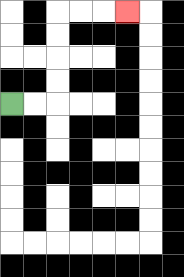{'start': '[0, 4]', 'end': '[5, 0]', 'path_directions': 'R,R,U,U,U,U,R,R,R', 'path_coordinates': '[[0, 4], [1, 4], [2, 4], [2, 3], [2, 2], [2, 1], [2, 0], [3, 0], [4, 0], [5, 0]]'}